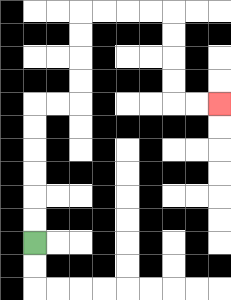{'start': '[1, 10]', 'end': '[9, 4]', 'path_directions': 'U,U,U,U,U,U,R,R,U,U,U,U,R,R,R,R,D,D,D,D,R,R', 'path_coordinates': '[[1, 10], [1, 9], [1, 8], [1, 7], [1, 6], [1, 5], [1, 4], [2, 4], [3, 4], [3, 3], [3, 2], [3, 1], [3, 0], [4, 0], [5, 0], [6, 0], [7, 0], [7, 1], [7, 2], [7, 3], [7, 4], [8, 4], [9, 4]]'}